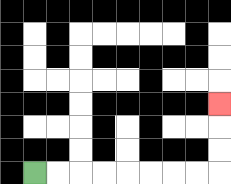{'start': '[1, 7]', 'end': '[9, 4]', 'path_directions': 'R,R,R,R,R,R,R,R,U,U,U', 'path_coordinates': '[[1, 7], [2, 7], [3, 7], [4, 7], [5, 7], [6, 7], [7, 7], [8, 7], [9, 7], [9, 6], [9, 5], [9, 4]]'}